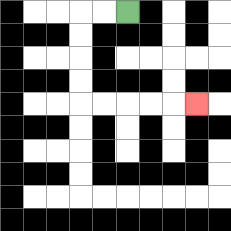{'start': '[5, 0]', 'end': '[8, 4]', 'path_directions': 'L,L,D,D,D,D,R,R,R,R,R', 'path_coordinates': '[[5, 0], [4, 0], [3, 0], [3, 1], [3, 2], [3, 3], [3, 4], [4, 4], [5, 4], [6, 4], [7, 4], [8, 4]]'}